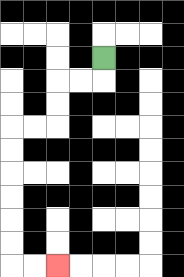{'start': '[4, 2]', 'end': '[2, 11]', 'path_directions': 'D,L,L,D,D,L,L,D,D,D,D,D,D,R,R', 'path_coordinates': '[[4, 2], [4, 3], [3, 3], [2, 3], [2, 4], [2, 5], [1, 5], [0, 5], [0, 6], [0, 7], [0, 8], [0, 9], [0, 10], [0, 11], [1, 11], [2, 11]]'}